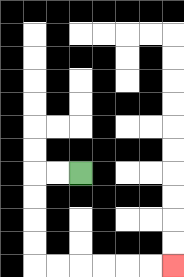{'start': '[3, 7]', 'end': '[7, 11]', 'path_directions': 'L,L,D,D,D,D,R,R,R,R,R,R', 'path_coordinates': '[[3, 7], [2, 7], [1, 7], [1, 8], [1, 9], [1, 10], [1, 11], [2, 11], [3, 11], [4, 11], [5, 11], [6, 11], [7, 11]]'}